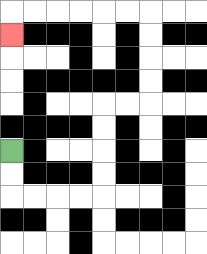{'start': '[0, 6]', 'end': '[0, 1]', 'path_directions': 'D,D,R,R,R,R,U,U,U,U,R,R,U,U,U,U,L,L,L,L,L,L,D', 'path_coordinates': '[[0, 6], [0, 7], [0, 8], [1, 8], [2, 8], [3, 8], [4, 8], [4, 7], [4, 6], [4, 5], [4, 4], [5, 4], [6, 4], [6, 3], [6, 2], [6, 1], [6, 0], [5, 0], [4, 0], [3, 0], [2, 0], [1, 0], [0, 0], [0, 1]]'}